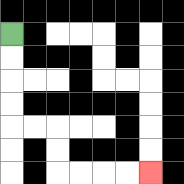{'start': '[0, 1]', 'end': '[6, 7]', 'path_directions': 'D,D,D,D,R,R,D,D,R,R,R,R', 'path_coordinates': '[[0, 1], [0, 2], [0, 3], [0, 4], [0, 5], [1, 5], [2, 5], [2, 6], [2, 7], [3, 7], [4, 7], [5, 7], [6, 7]]'}